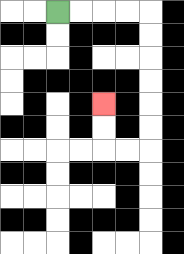{'start': '[2, 0]', 'end': '[4, 4]', 'path_directions': 'R,R,R,R,D,D,D,D,D,D,L,L,U,U', 'path_coordinates': '[[2, 0], [3, 0], [4, 0], [5, 0], [6, 0], [6, 1], [6, 2], [6, 3], [6, 4], [6, 5], [6, 6], [5, 6], [4, 6], [4, 5], [4, 4]]'}